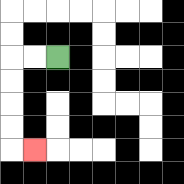{'start': '[2, 2]', 'end': '[1, 6]', 'path_directions': 'L,L,D,D,D,D,R', 'path_coordinates': '[[2, 2], [1, 2], [0, 2], [0, 3], [0, 4], [0, 5], [0, 6], [1, 6]]'}